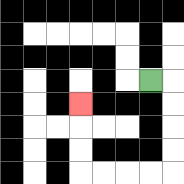{'start': '[6, 3]', 'end': '[3, 4]', 'path_directions': 'R,D,D,D,D,L,L,L,L,U,U,U', 'path_coordinates': '[[6, 3], [7, 3], [7, 4], [7, 5], [7, 6], [7, 7], [6, 7], [5, 7], [4, 7], [3, 7], [3, 6], [3, 5], [3, 4]]'}